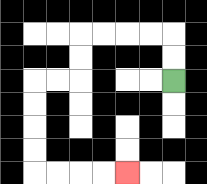{'start': '[7, 3]', 'end': '[5, 7]', 'path_directions': 'U,U,L,L,L,L,D,D,L,L,D,D,D,D,R,R,R,R', 'path_coordinates': '[[7, 3], [7, 2], [7, 1], [6, 1], [5, 1], [4, 1], [3, 1], [3, 2], [3, 3], [2, 3], [1, 3], [1, 4], [1, 5], [1, 6], [1, 7], [2, 7], [3, 7], [4, 7], [5, 7]]'}